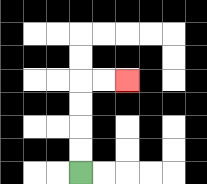{'start': '[3, 7]', 'end': '[5, 3]', 'path_directions': 'U,U,U,U,R,R', 'path_coordinates': '[[3, 7], [3, 6], [3, 5], [3, 4], [3, 3], [4, 3], [5, 3]]'}